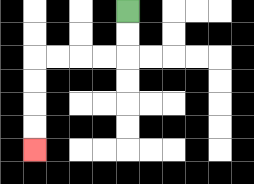{'start': '[5, 0]', 'end': '[1, 6]', 'path_directions': 'D,D,L,L,L,L,D,D,D,D', 'path_coordinates': '[[5, 0], [5, 1], [5, 2], [4, 2], [3, 2], [2, 2], [1, 2], [1, 3], [1, 4], [1, 5], [1, 6]]'}